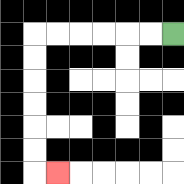{'start': '[7, 1]', 'end': '[2, 7]', 'path_directions': 'L,L,L,L,L,L,D,D,D,D,D,D,R', 'path_coordinates': '[[7, 1], [6, 1], [5, 1], [4, 1], [3, 1], [2, 1], [1, 1], [1, 2], [1, 3], [1, 4], [1, 5], [1, 6], [1, 7], [2, 7]]'}